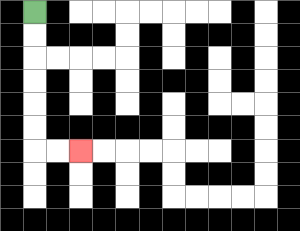{'start': '[1, 0]', 'end': '[3, 6]', 'path_directions': 'D,D,D,D,D,D,R,R', 'path_coordinates': '[[1, 0], [1, 1], [1, 2], [1, 3], [1, 4], [1, 5], [1, 6], [2, 6], [3, 6]]'}